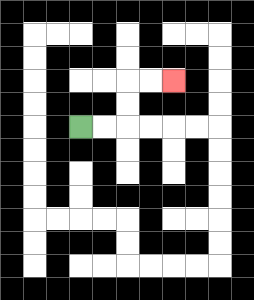{'start': '[3, 5]', 'end': '[7, 3]', 'path_directions': 'R,R,U,U,R,R', 'path_coordinates': '[[3, 5], [4, 5], [5, 5], [5, 4], [5, 3], [6, 3], [7, 3]]'}